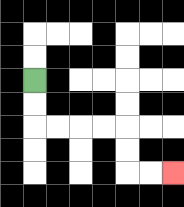{'start': '[1, 3]', 'end': '[7, 7]', 'path_directions': 'D,D,R,R,R,R,D,D,R,R', 'path_coordinates': '[[1, 3], [1, 4], [1, 5], [2, 5], [3, 5], [4, 5], [5, 5], [5, 6], [5, 7], [6, 7], [7, 7]]'}